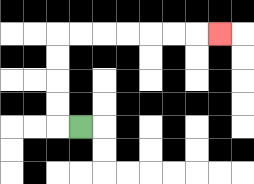{'start': '[3, 5]', 'end': '[9, 1]', 'path_directions': 'L,U,U,U,U,R,R,R,R,R,R,R', 'path_coordinates': '[[3, 5], [2, 5], [2, 4], [2, 3], [2, 2], [2, 1], [3, 1], [4, 1], [5, 1], [6, 1], [7, 1], [8, 1], [9, 1]]'}